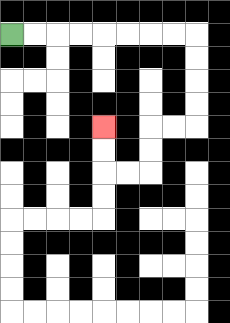{'start': '[0, 1]', 'end': '[4, 5]', 'path_directions': 'R,R,R,R,R,R,R,R,D,D,D,D,L,L,D,D,L,L,U,U', 'path_coordinates': '[[0, 1], [1, 1], [2, 1], [3, 1], [4, 1], [5, 1], [6, 1], [7, 1], [8, 1], [8, 2], [8, 3], [8, 4], [8, 5], [7, 5], [6, 5], [6, 6], [6, 7], [5, 7], [4, 7], [4, 6], [4, 5]]'}